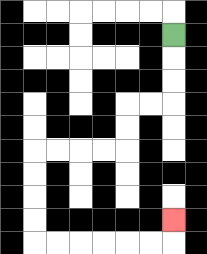{'start': '[7, 1]', 'end': '[7, 9]', 'path_directions': 'D,D,D,L,L,D,D,L,L,L,L,D,D,D,D,R,R,R,R,R,R,U', 'path_coordinates': '[[7, 1], [7, 2], [7, 3], [7, 4], [6, 4], [5, 4], [5, 5], [5, 6], [4, 6], [3, 6], [2, 6], [1, 6], [1, 7], [1, 8], [1, 9], [1, 10], [2, 10], [3, 10], [4, 10], [5, 10], [6, 10], [7, 10], [7, 9]]'}